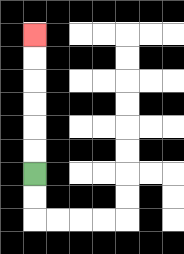{'start': '[1, 7]', 'end': '[1, 1]', 'path_directions': 'U,U,U,U,U,U', 'path_coordinates': '[[1, 7], [1, 6], [1, 5], [1, 4], [1, 3], [1, 2], [1, 1]]'}